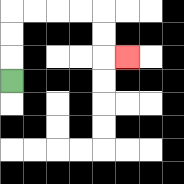{'start': '[0, 3]', 'end': '[5, 2]', 'path_directions': 'U,U,U,R,R,R,R,D,D,R', 'path_coordinates': '[[0, 3], [0, 2], [0, 1], [0, 0], [1, 0], [2, 0], [3, 0], [4, 0], [4, 1], [4, 2], [5, 2]]'}